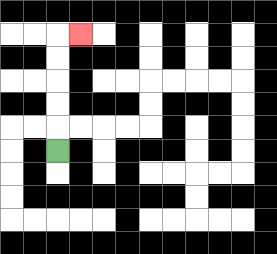{'start': '[2, 6]', 'end': '[3, 1]', 'path_directions': 'U,U,U,U,U,R', 'path_coordinates': '[[2, 6], [2, 5], [2, 4], [2, 3], [2, 2], [2, 1], [3, 1]]'}